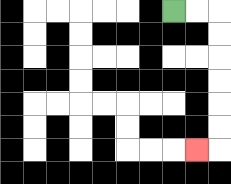{'start': '[7, 0]', 'end': '[8, 6]', 'path_directions': 'R,R,D,D,D,D,D,D,L', 'path_coordinates': '[[7, 0], [8, 0], [9, 0], [9, 1], [9, 2], [9, 3], [9, 4], [9, 5], [9, 6], [8, 6]]'}